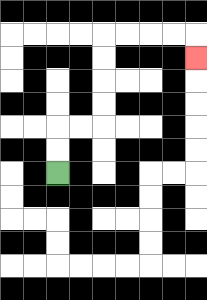{'start': '[2, 7]', 'end': '[8, 2]', 'path_directions': 'U,U,R,R,U,U,U,U,R,R,R,R,D', 'path_coordinates': '[[2, 7], [2, 6], [2, 5], [3, 5], [4, 5], [4, 4], [4, 3], [4, 2], [4, 1], [5, 1], [6, 1], [7, 1], [8, 1], [8, 2]]'}